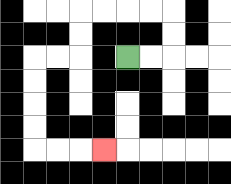{'start': '[5, 2]', 'end': '[4, 6]', 'path_directions': 'R,R,U,U,L,L,L,L,D,D,L,L,D,D,D,D,R,R,R', 'path_coordinates': '[[5, 2], [6, 2], [7, 2], [7, 1], [7, 0], [6, 0], [5, 0], [4, 0], [3, 0], [3, 1], [3, 2], [2, 2], [1, 2], [1, 3], [1, 4], [1, 5], [1, 6], [2, 6], [3, 6], [4, 6]]'}